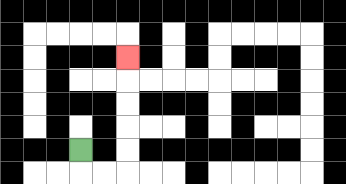{'start': '[3, 6]', 'end': '[5, 2]', 'path_directions': 'D,R,R,U,U,U,U,U', 'path_coordinates': '[[3, 6], [3, 7], [4, 7], [5, 7], [5, 6], [5, 5], [5, 4], [5, 3], [5, 2]]'}